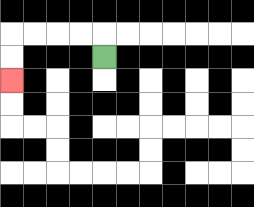{'start': '[4, 2]', 'end': '[0, 3]', 'path_directions': 'U,L,L,L,L,D,D', 'path_coordinates': '[[4, 2], [4, 1], [3, 1], [2, 1], [1, 1], [0, 1], [0, 2], [0, 3]]'}